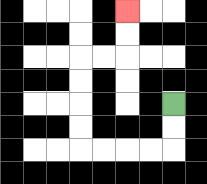{'start': '[7, 4]', 'end': '[5, 0]', 'path_directions': 'D,D,L,L,L,L,U,U,U,U,R,R,U,U', 'path_coordinates': '[[7, 4], [7, 5], [7, 6], [6, 6], [5, 6], [4, 6], [3, 6], [3, 5], [3, 4], [3, 3], [3, 2], [4, 2], [5, 2], [5, 1], [5, 0]]'}